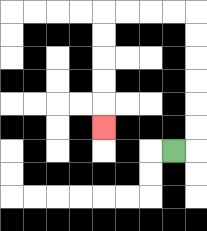{'start': '[7, 6]', 'end': '[4, 5]', 'path_directions': 'R,U,U,U,U,U,U,L,L,L,L,D,D,D,D,D', 'path_coordinates': '[[7, 6], [8, 6], [8, 5], [8, 4], [8, 3], [8, 2], [8, 1], [8, 0], [7, 0], [6, 0], [5, 0], [4, 0], [4, 1], [4, 2], [4, 3], [4, 4], [4, 5]]'}